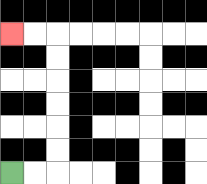{'start': '[0, 7]', 'end': '[0, 1]', 'path_directions': 'R,R,U,U,U,U,U,U,L,L', 'path_coordinates': '[[0, 7], [1, 7], [2, 7], [2, 6], [2, 5], [2, 4], [2, 3], [2, 2], [2, 1], [1, 1], [0, 1]]'}